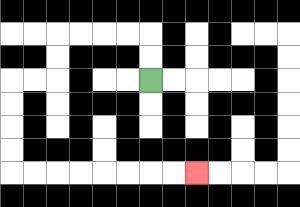{'start': '[6, 3]', 'end': '[8, 7]', 'path_directions': 'U,U,L,L,L,L,D,D,L,L,D,D,D,D,R,R,R,R,R,R,R,R', 'path_coordinates': '[[6, 3], [6, 2], [6, 1], [5, 1], [4, 1], [3, 1], [2, 1], [2, 2], [2, 3], [1, 3], [0, 3], [0, 4], [0, 5], [0, 6], [0, 7], [1, 7], [2, 7], [3, 7], [4, 7], [5, 7], [6, 7], [7, 7], [8, 7]]'}